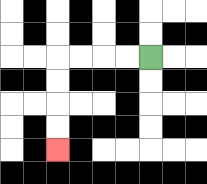{'start': '[6, 2]', 'end': '[2, 6]', 'path_directions': 'L,L,L,L,D,D,D,D', 'path_coordinates': '[[6, 2], [5, 2], [4, 2], [3, 2], [2, 2], [2, 3], [2, 4], [2, 5], [2, 6]]'}